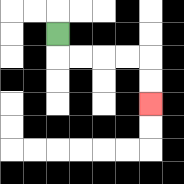{'start': '[2, 1]', 'end': '[6, 4]', 'path_directions': 'D,R,R,R,R,D,D', 'path_coordinates': '[[2, 1], [2, 2], [3, 2], [4, 2], [5, 2], [6, 2], [6, 3], [6, 4]]'}